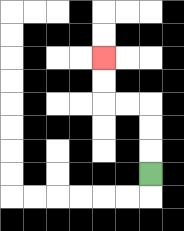{'start': '[6, 7]', 'end': '[4, 2]', 'path_directions': 'U,U,U,L,L,U,U', 'path_coordinates': '[[6, 7], [6, 6], [6, 5], [6, 4], [5, 4], [4, 4], [4, 3], [4, 2]]'}